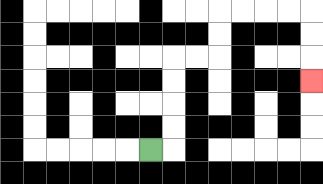{'start': '[6, 6]', 'end': '[13, 3]', 'path_directions': 'R,U,U,U,U,R,R,U,U,R,R,R,R,D,D,D', 'path_coordinates': '[[6, 6], [7, 6], [7, 5], [7, 4], [7, 3], [7, 2], [8, 2], [9, 2], [9, 1], [9, 0], [10, 0], [11, 0], [12, 0], [13, 0], [13, 1], [13, 2], [13, 3]]'}